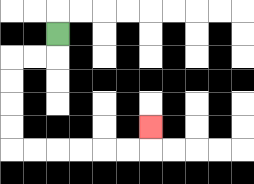{'start': '[2, 1]', 'end': '[6, 5]', 'path_directions': 'D,L,L,D,D,D,D,R,R,R,R,R,R,U', 'path_coordinates': '[[2, 1], [2, 2], [1, 2], [0, 2], [0, 3], [0, 4], [0, 5], [0, 6], [1, 6], [2, 6], [3, 6], [4, 6], [5, 6], [6, 6], [6, 5]]'}